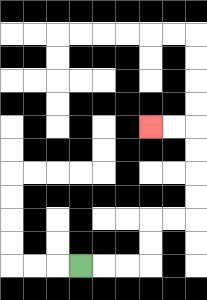{'start': '[3, 11]', 'end': '[6, 5]', 'path_directions': 'R,R,R,U,U,R,R,U,U,U,U,L,L', 'path_coordinates': '[[3, 11], [4, 11], [5, 11], [6, 11], [6, 10], [6, 9], [7, 9], [8, 9], [8, 8], [8, 7], [8, 6], [8, 5], [7, 5], [6, 5]]'}